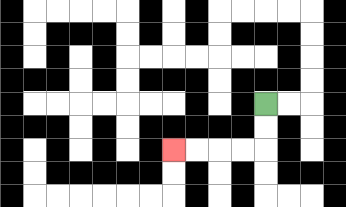{'start': '[11, 4]', 'end': '[7, 6]', 'path_directions': 'D,D,L,L,L,L', 'path_coordinates': '[[11, 4], [11, 5], [11, 6], [10, 6], [9, 6], [8, 6], [7, 6]]'}